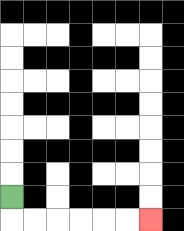{'start': '[0, 8]', 'end': '[6, 9]', 'path_directions': 'D,R,R,R,R,R,R', 'path_coordinates': '[[0, 8], [0, 9], [1, 9], [2, 9], [3, 9], [4, 9], [5, 9], [6, 9]]'}